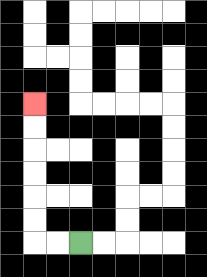{'start': '[3, 10]', 'end': '[1, 4]', 'path_directions': 'L,L,U,U,U,U,U,U', 'path_coordinates': '[[3, 10], [2, 10], [1, 10], [1, 9], [1, 8], [1, 7], [1, 6], [1, 5], [1, 4]]'}